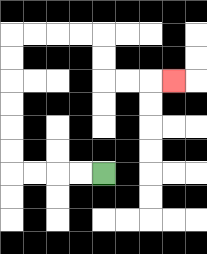{'start': '[4, 7]', 'end': '[7, 3]', 'path_directions': 'L,L,L,L,U,U,U,U,U,U,R,R,R,R,D,D,R,R,R', 'path_coordinates': '[[4, 7], [3, 7], [2, 7], [1, 7], [0, 7], [0, 6], [0, 5], [0, 4], [0, 3], [0, 2], [0, 1], [1, 1], [2, 1], [3, 1], [4, 1], [4, 2], [4, 3], [5, 3], [6, 3], [7, 3]]'}